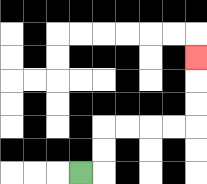{'start': '[3, 7]', 'end': '[8, 2]', 'path_directions': 'R,U,U,R,R,R,R,U,U,U', 'path_coordinates': '[[3, 7], [4, 7], [4, 6], [4, 5], [5, 5], [6, 5], [7, 5], [8, 5], [8, 4], [8, 3], [8, 2]]'}